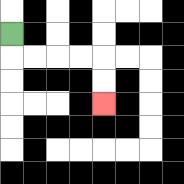{'start': '[0, 1]', 'end': '[4, 4]', 'path_directions': 'D,R,R,R,R,D,D', 'path_coordinates': '[[0, 1], [0, 2], [1, 2], [2, 2], [3, 2], [4, 2], [4, 3], [4, 4]]'}